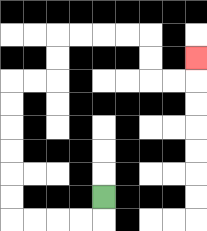{'start': '[4, 8]', 'end': '[8, 2]', 'path_directions': 'D,L,L,L,L,U,U,U,U,U,U,R,R,U,U,R,R,R,R,D,D,R,R,U', 'path_coordinates': '[[4, 8], [4, 9], [3, 9], [2, 9], [1, 9], [0, 9], [0, 8], [0, 7], [0, 6], [0, 5], [0, 4], [0, 3], [1, 3], [2, 3], [2, 2], [2, 1], [3, 1], [4, 1], [5, 1], [6, 1], [6, 2], [6, 3], [7, 3], [8, 3], [8, 2]]'}